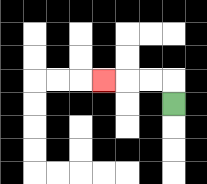{'start': '[7, 4]', 'end': '[4, 3]', 'path_directions': 'U,L,L,L', 'path_coordinates': '[[7, 4], [7, 3], [6, 3], [5, 3], [4, 3]]'}